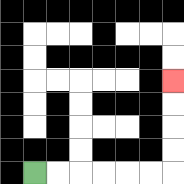{'start': '[1, 7]', 'end': '[7, 3]', 'path_directions': 'R,R,R,R,R,R,U,U,U,U', 'path_coordinates': '[[1, 7], [2, 7], [3, 7], [4, 7], [5, 7], [6, 7], [7, 7], [7, 6], [7, 5], [7, 4], [7, 3]]'}